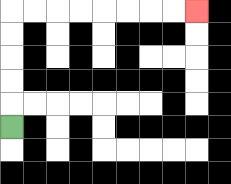{'start': '[0, 5]', 'end': '[8, 0]', 'path_directions': 'U,U,U,U,U,R,R,R,R,R,R,R,R', 'path_coordinates': '[[0, 5], [0, 4], [0, 3], [0, 2], [0, 1], [0, 0], [1, 0], [2, 0], [3, 0], [4, 0], [5, 0], [6, 0], [7, 0], [8, 0]]'}